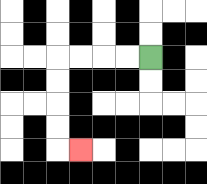{'start': '[6, 2]', 'end': '[3, 6]', 'path_directions': 'L,L,L,L,D,D,D,D,R', 'path_coordinates': '[[6, 2], [5, 2], [4, 2], [3, 2], [2, 2], [2, 3], [2, 4], [2, 5], [2, 6], [3, 6]]'}